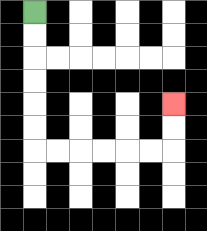{'start': '[1, 0]', 'end': '[7, 4]', 'path_directions': 'D,D,D,D,D,D,R,R,R,R,R,R,U,U', 'path_coordinates': '[[1, 0], [1, 1], [1, 2], [1, 3], [1, 4], [1, 5], [1, 6], [2, 6], [3, 6], [4, 6], [5, 6], [6, 6], [7, 6], [7, 5], [7, 4]]'}